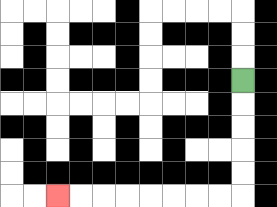{'start': '[10, 3]', 'end': '[2, 8]', 'path_directions': 'D,D,D,D,D,L,L,L,L,L,L,L,L', 'path_coordinates': '[[10, 3], [10, 4], [10, 5], [10, 6], [10, 7], [10, 8], [9, 8], [8, 8], [7, 8], [6, 8], [5, 8], [4, 8], [3, 8], [2, 8]]'}